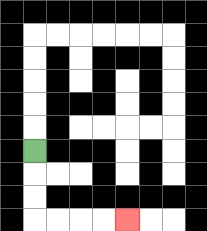{'start': '[1, 6]', 'end': '[5, 9]', 'path_directions': 'D,D,D,R,R,R,R', 'path_coordinates': '[[1, 6], [1, 7], [1, 8], [1, 9], [2, 9], [3, 9], [4, 9], [5, 9]]'}